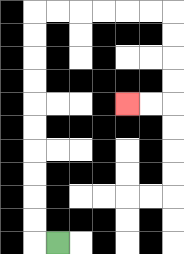{'start': '[2, 10]', 'end': '[5, 4]', 'path_directions': 'L,U,U,U,U,U,U,U,U,U,U,R,R,R,R,R,R,D,D,D,D,L,L', 'path_coordinates': '[[2, 10], [1, 10], [1, 9], [1, 8], [1, 7], [1, 6], [1, 5], [1, 4], [1, 3], [1, 2], [1, 1], [1, 0], [2, 0], [3, 0], [4, 0], [5, 0], [6, 0], [7, 0], [7, 1], [7, 2], [7, 3], [7, 4], [6, 4], [5, 4]]'}